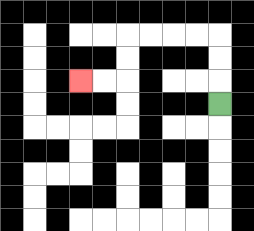{'start': '[9, 4]', 'end': '[3, 3]', 'path_directions': 'U,U,U,L,L,L,L,D,D,L,L', 'path_coordinates': '[[9, 4], [9, 3], [9, 2], [9, 1], [8, 1], [7, 1], [6, 1], [5, 1], [5, 2], [5, 3], [4, 3], [3, 3]]'}